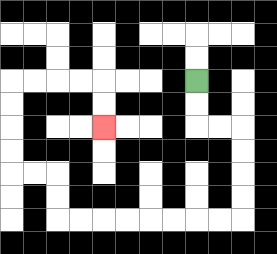{'start': '[8, 3]', 'end': '[4, 5]', 'path_directions': 'D,D,R,R,D,D,D,D,L,L,L,L,L,L,L,L,U,U,L,L,U,U,U,U,R,R,R,R,D,D', 'path_coordinates': '[[8, 3], [8, 4], [8, 5], [9, 5], [10, 5], [10, 6], [10, 7], [10, 8], [10, 9], [9, 9], [8, 9], [7, 9], [6, 9], [5, 9], [4, 9], [3, 9], [2, 9], [2, 8], [2, 7], [1, 7], [0, 7], [0, 6], [0, 5], [0, 4], [0, 3], [1, 3], [2, 3], [3, 3], [4, 3], [4, 4], [4, 5]]'}